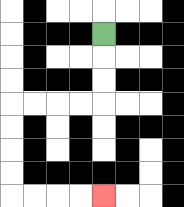{'start': '[4, 1]', 'end': '[4, 8]', 'path_directions': 'D,D,D,L,L,L,L,D,D,D,D,R,R,R,R', 'path_coordinates': '[[4, 1], [4, 2], [4, 3], [4, 4], [3, 4], [2, 4], [1, 4], [0, 4], [0, 5], [0, 6], [0, 7], [0, 8], [1, 8], [2, 8], [3, 8], [4, 8]]'}